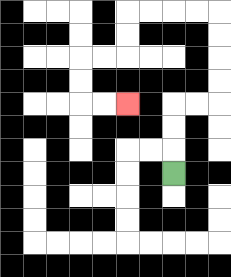{'start': '[7, 7]', 'end': '[5, 4]', 'path_directions': 'U,U,U,R,R,U,U,U,U,L,L,L,L,D,D,L,L,D,D,R,R', 'path_coordinates': '[[7, 7], [7, 6], [7, 5], [7, 4], [8, 4], [9, 4], [9, 3], [9, 2], [9, 1], [9, 0], [8, 0], [7, 0], [6, 0], [5, 0], [5, 1], [5, 2], [4, 2], [3, 2], [3, 3], [3, 4], [4, 4], [5, 4]]'}